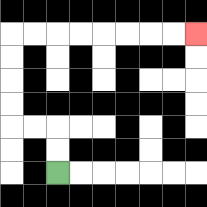{'start': '[2, 7]', 'end': '[8, 1]', 'path_directions': 'U,U,L,L,U,U,U,U,R,R,R,R,R,R,R,R', 'path_coordinates': '[[2, 7], [2, 6], [2, 5], [1, 5], [0, 5], [0, 4], [0, 3], [0, 2], [0, 1], [1, 1], [2, 1], [3, 1], [4, 1], [5, 1], [6, 1], [7, 1], [8, 1]]'}